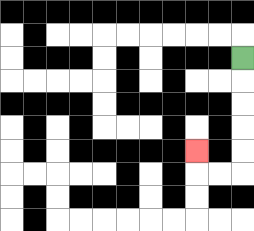{'start': '[10, 2]', 'end': '[8, 6]', 'path_directions': 'D,D,D,D,D,L,L,U', 'path_coordinates': '[[10, 2], [10, 3], [10, 4], [10, 5], [10, 6], [10, 7], [9, 7], [8, 7], [8, 6]]'}